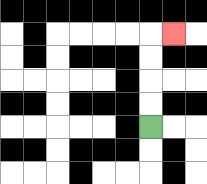{'start': '[6, 5]', 'end': '[7, 1]', 'path_directions': 'U,U,U,U,R', 'path_coordinates': '[[6, 5], [6, 4], [6, 3], [6, 2], [6, 1], [7, 1]]'}